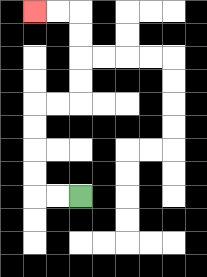{'start': '[3, 8]', 'end': '[1, 0]', 'path_directions': 'L,L,U,U,U,U,R,R,U,U,U,U,L,L', 'path_coordinates': '[[3, 8], [2, 8], [1, 8], [1, 7], [1, 6], [1, 5], [1, 4], [2, 4], [3, 4], [3, 3], [3, 2], [3, 1], [3, 0], [2, 0], [1, 0]]'}